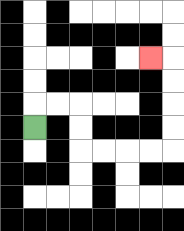{'start': '[1, 5]', 'end': '[6, 2]', 'path_directions': 'U,R,R,D,D,R,R,R,R,U,U,U,U,L', 'path_coordinates': '[[1, 5], [1, 4], [2, 4], [3, 4], [3, 5], [3, 6], [4, 6], [5, 6], [6, 6], [7, 6], [7, 5], [7, 4], [7, 3], [7, 2], [6, 2]]'}